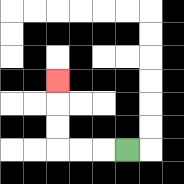{'start': '[5, 6]', 'end': '[2, 3]', 'path_directions': 'L,L,L,U,U,U', 'path_coordinates': '[[5, 6], [4, 6], [3, 6], [2, 6], [2, 5], [2, 4], [2, 3]]'}